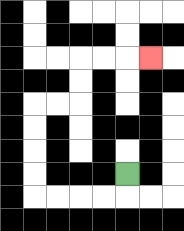{'start': '[5, 7]', 'end': '[6, 2]', 'path_directions': 'D,L,L,L,L,U,U,U,U,R,R,U,U,R,R,R', 'path_coordinates': '[[5, 7], [5, 8], [4, 8], [3, 8], [2, 8], [1, 8], [1, 7], [1, 6], [1, 5], [1, 4], [2, 4], [3, 4], [3, 3], [3, 2], [4, 2], [5, 2], [6, 2]]'}